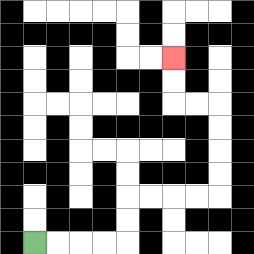{'start': '[1, 10]', 'end': '[7, 2]', 'path_directions': 'R,R,R,R,U,U,R,R,R,R,U,U,U,U,L,L,U,U', 'path_coordinates': '[[1, 10], [2, 10], [3, 10], [4, 10], [5, 10], [5, 9], [5, 8], [6, 8], [7, 8], [8, 8], [9, 8], [9, 7], [9, 6], [9, 5], [9, 4], [8, 4], [7, 4], [7, 3], [7, 2]]'}